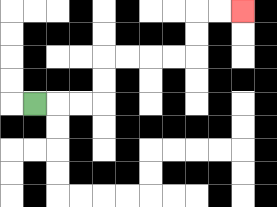{'start': '[1, 4]', 'end': '[10, 0]', 'path_directions': 'R,R,R,U,U,R,R,R,R,U,U,R,R', 'path_coordinates': '[[1, 4], [2, 4], [3, 4], [4, 4], [4, 3], [4, 2], [5, 2], [6, 2], [7, 2], [8, 2], [8, 1], [8, 0], [9, 0], [10, 0]]'}